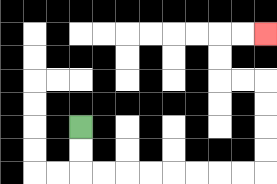{'start': '[3, 5]', 'end': '[11, 1]', 'path_directions': 'D,D,R,R,R,R,R,R,R,R,U,U,U,U,L,L,U,U,R,R', 'path_coordinates': '[[3, 5], [3, 6], [3, 7], [4, 7], [5, 7], [6, 7], [7, 7], [8, 7], [9, 7], [10, 7], [11, 7], [11, 6], [11, 5], [11, 4], [11, 3], [10, 3], [9, 3], [9, 2], [9, 1], [10, 1], [11, 1]]'}